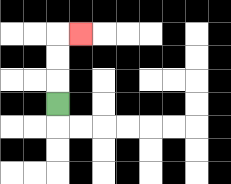{'start': '[2, 4]', 'end': '[3, 1]', 'path_directions': 'U,U,U,R', 'path_coordinates': '[[2, 4], [2, 3], [2, 2], [2, 1], [3, 1]]'}